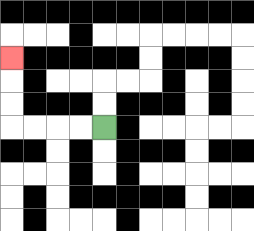{'start': '[4, 5]', 'end': '[0, 2]', 'path_directions': 'L,L,L,L,U,U,U', 'path_coordinates': '[[4, 5], [3, 5], [2, 5], [1, 5], [0, 5], [0, 4], [0, 3], [0, 2]]'}